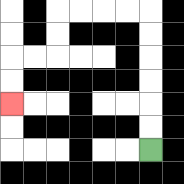{'start': '[6, 6]', 'end': '[0, 4]', 'path_directions': 'U,U,U,U,U,U,L,L,L,L,D,D,L,L,D,D', 'path_coordinates': '[[6, 6], [6, 5], [6, 4], [6, 3], [6, 2], [6, 1], [6, 0], [5, 0], [4, 0], [3, 0], [2, 0], [2, 1], [2, 2], [1, 2], [0, 2], [0, 3], [0, 4]]'}